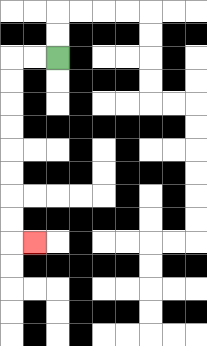{'start': '[2, 2]', 'end': '[1, 10]', 'path_directions': 'L,L,D,D,D,D,D,D,D,D,R', 'path_coordinates': '[[2, 2], [1, 2], [0, 2], [0, 3], [0, 4], [0, 5], [0, 6], [0, 7], [0, 8], [0, 9], [0, 10], [1, 10]]'}